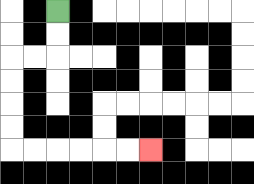{'start': '[2, 0]', 'end': '[6, 6]', 'path_directions': 'D,D,L,L,D,D,D,D,R,R,R,R,R,R', 'path_coordinates': '[[2, 0], [2, 1], [2, 2], [1, 2], [0, 2], [0, 3], [0, 4], [0, 5], [0, 6], [1, 6], [2, 6], [3, 6], [4, 6], [5, 6], [6, 6]]'}